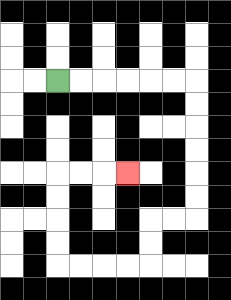{'start': '[2, 3]', 'end': '[5, 7]', 'path_directions': 'R,R,R,R,R,R,D,D,D,D,D,D,L,L,D,D,L,L,L,L,U,U,U,U,R,R,R', 'path_coordinates': '[[2, 3], [3, 3], [4, 3], [5, 3], [6, 3], [7, 3], [8, 3], [8, 4], [8, 5], [8, 6], [8, 7], [8, 8], [8, 9], [7, 9], [6, 9], [6, 10], [6, 11], [5, 11], [4, 11], [3, 11], [2, 11], [2, 10], [2, 9], [2, 8], [2, 7], [3, 7], [4, 7], [5, 7]]'}